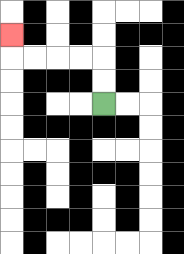{'start': '[4, 4]', 'end': '[0, 1]', 'path_directions': 'U,U,L,L,L,L,U', 'path_coordinates': '[[4, 4], [4, 3], [4, 2], [3, 2], [2, 2], [1, 2], [0, 2], [0, 1]]'}